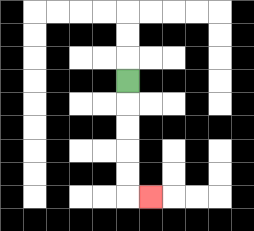{'start': '[5, 3]', 'end': '[6, 8]', 'path_directions': 'D,D,D,D,D,R', 'path_coordinates': '[[5, 3], [5, 4], [5, 5], [5, 6], [5, 7], [5, 8], [6, 8]]'}